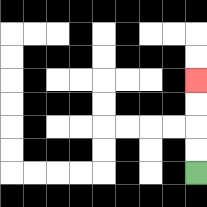{'start': '[8, 7]', 'end': '[8, 3]', 'path_directions': 'U,U,U,U', 'path_coordinates': '[[8, 7], [8, 6], [8, 5], [8, 4], [8, 3]]'}